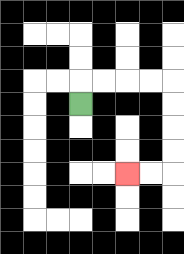{'start': '[3, 4]', 'end': '[5, 7]', 'path_directions': 'U,R,R,R,R,D,D,D,D,L,L', 'path_coordinates': '[[3, 4], [3, 3], [4, 3], [5, 3], [6, 3], [7, 3], [7, 4], [7, 5], [7, 6], [7, 7], [6, 7], [5, 7]]'}